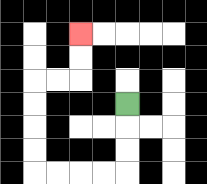{'start': '[5, 4]', 'end': '[3, 1]', 'path_directions': 'D,D,D,L,L,L,L,U,U,U,U,R,R,U,U', 'path_coordinates': '[[5, 4], [5, 5], [5, 6], [5, 7], [4, 7], [3, 7], [2, 7], [1, 7], [1, 6], [1, 5], [1, 4], [1, 3], [2, 3], [3, 3], [3, 2], [3, 1]]'}